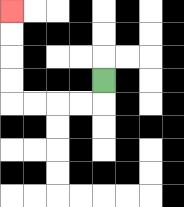{'start': '[4, 3]', 'end': '[0, 0]', 'path_directions': 'D,L,L,L,L,U,U,U,U', 'path_coordinates': '[[4, 3], [4, 4], [3, 4], [2, 4], [1, 4], [0, 4], [0, 3], [0, 2], [0, 1], [0, 0]]'}